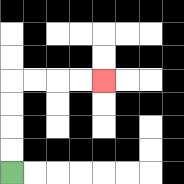{'start': '[0, 7]', 'end': '[4, 3]', 'path_directions': 'U,U,U,U,R,R,R,R', 'path_coordinates': '[[0, 7], [0, 6], [0, 5], [0, 4], [0, 3], [1, 3], [2, 3], [3, 3], [4, 3]]'}